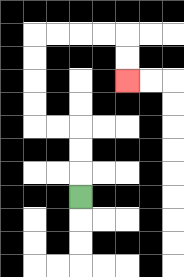{'start': '[3, 8]', 'end': '[5, 3]', 'path_directions': 'U,U,U,L,L,U,U,U,U,R,R,R,R,D,D', 'path_coordinates': '[[3, 8], [3, 7], [3, 6], [3, 5], [2, 5], [1, 5], [1, 4], [1, 3], [1, 2], [1, 1], [2, 1], [3, 1], [4, 1], [5, 1], [5, 2], [5, 3]]'}